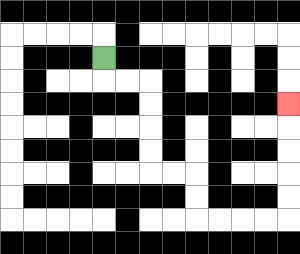{'start': '[4, 2]', 'end': '[12, 4]', 'path_directions': 'D,R,R,D,D,D,D,R,R,D,D,R,R,R,R,U,U,U,U,U', 'path_coordinates': '[[4, 2], [4, 3], [5, 3], [6, 3], [6, 4], [6, 5], [6, 6], [6, 7], [7, 7], [8, 7], [8, 8], [8, 9], [9, 9], [10, 9], [11, 9], [12, 9], [12, 8], [12, 7], [12, 6], [12, 5], [12, 4]]'}